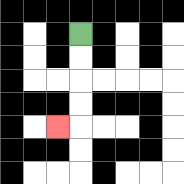{'start': '[3, 1]', 'end': '[2, 5]', 'path_directions': 'D,D,D,D,L', 'path_coordinates': '[[3, 1], [3, 2], [3, 3], [3, 4], [3, 5], [2, 5]]'}